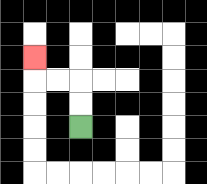{'start': '[3, 5]', 'end': '[1, 2]', 'path_directions': 'U,U,L,L,U', 'path_coordinates': '[[3, 5], [3, 4], [3, 3], [2, 3], [1, 3], [1, 2]]'}